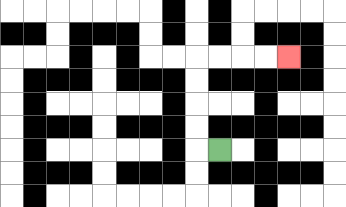{'start': '[9, 6]', 'end': '[12, 2]', 'path_directions': 'L,U,U,U,U,R,R,R,R', 'path_coordinates': '[[9, 6], [8, 6], [8, 5], [8, 4], [8, 3], [8, 2], [9, 2], [10, 2], [11, 2], [12, 2]]'}